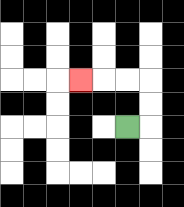{'start': '[5, 5]', 'end': '[3, 3]', 'path_directions': 'R,U,U,L,L,L', 'path_coordinates': '[[5, 5], [6, 5], [6, 4], [6, 3], [5, 3], [4, 3], [3, 3]]'}